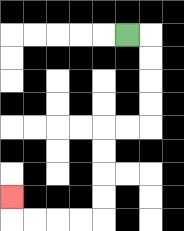{'start': '[5, 1]', 'end': '[0, 8]', 'path_directions': 'R,D,D,D,D,L,L,D,D,D,D,L,L,L,L,U', 'path_coordinates': '[[5, 1], [6, 1], [6, 2], [6, 3], [6, 4], [6, 5], [5, 5], [4, 5], [4, 6], [4, 7], [4, 8], [4, 9], [3, 9], [2, 9], [1, 9], [0, 9], [0, 8]]'}